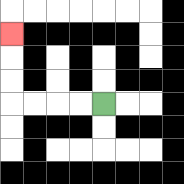{'start': '[4, 4]', 'end': '[0, 1]', 'path_directions': 'L,L,L,L,U,U,U', 'path_coordinates': '[[4, 4], [3, 4], [2, 4], [1, 4], [0, 4], [0, 3], [0, 2], [0, 1]]'}